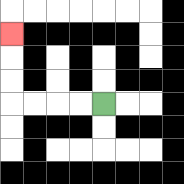{'start': '[4, 4]', 'end': '[0, 1]', 'path_directions': 'L,L,L,L,U,U,U', 'path_coordinates': '[[4, 4], [3, 4], [2, 4], [1, 4], [0, 4], [0, 3], [0, 2], [0, 1]]'}